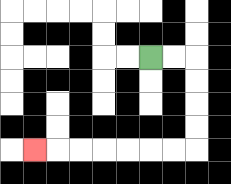{'start': '[6, 2]', 'end': '[1, 6]', 'path_directions': 'R,R,D,D,D,D,L,L,L,L,L,L,L', 'path_coordinates': '[[6, 2], [7, 2], [8, 2], [8, 3], [8, 4], [8, 5], [8, 6], [7, 6], [6, 6], [5, 6], [4, 6], [3, 6], [2, 6], [1, 6]]'}